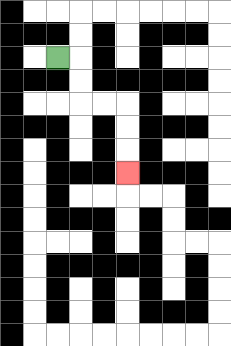{'start': '[2, 2]', 'end': '[5, 7]', 'path_directions': 'R,D,D,R,R,D,D,D', 'path_coordinates': '[[2, 2], [3, 2], [3, 3], [3, 4], [4, 4], [5, 4], [5, 5], [5, 6], [5, 7]]'}